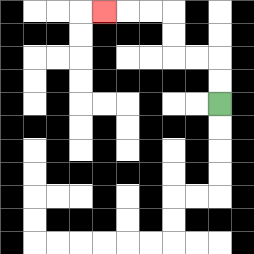{'start': '[9, 4]', 'end': '[4, 0]', 'path_directions': 'U,U,L,L,U,U,L,L,L', 'path_coordinates': '[[9, 4], [9, 3], [9, 2], [8, 2], [7, 2], [7, 1], [7, 0], [6, 0], [5, 0], [4, 0]]'}